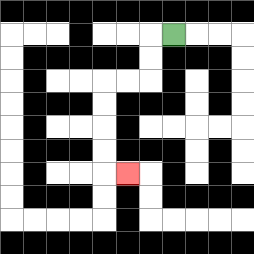{'start': '[7, 1]', 'end': '[5, 7]', 'path_directions': 'L,D,D,L,L,D,D,D,D,R', 'path_coordinates': '[[7, 1], [6, 1], [6, 2], [6, 3], [5, 3], [4, 3], [4, 4], [4, 5], [4, 6], [4, 7], [5, 7]]'}